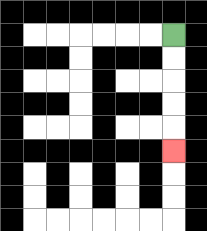{'start': '[7, 1]', 'end': '[7, 6]', 'path_directions': 'D,D,D,D,D', 'path_coordinates': '[[7, 1], [7, 2], [7, 3], [7, 4], [7, 5], [7, 6]]'}